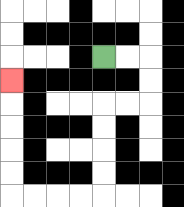{'start': '[4, 2]', 'end': '[0, 3]', 'path_directions': 'R,R,D,D,L,L,D,D,D,D,L,L,L,L,U,U,U,U,U', 'path_coordinates': '[[4, 2], [5, 2], [6, 2], [6, 3], [6, 4], [5, 4], [4, 4], [4, 5], [4, 6], [4, 7], [4, 8], [3, 8], [2, 8], [1, 8], [0, 8], [0, 7], [0, 6], [0, 5], [0, 4], [0, 3]]'}